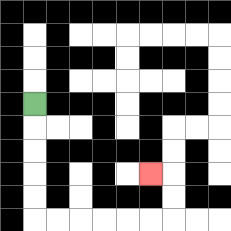{'start': '[1, 4]', 'end': '[6, 7]', 'path_directions': 'D,D,D,D,D,R,R,R,R,R,R,U,U,L', 'path_coordinates': '[[1, 4], [1, 5], [1, 6], [1, 7], [1, 8], [1, 9], [2, 9], [3, 9], [4, 9], [5, 9], [6, 9], [7, 9], [7, 8], [7, 7], [6, 7]]'}